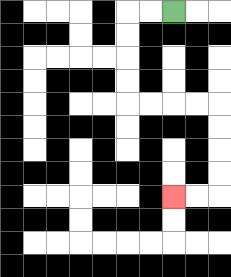{'start': '[7, 0]', 'end': '[7, 8]', 'path_directions': 'L,L,D,D,D,D,R,R,R,R,D,D,D,D,L,L', 'path_coordinates': '[[7, 0], [6, 0], [5, 0], [5, 1], [5, 2], [5, 3], [5, 4], [6, 4], [7, 4], [8, 4], [9, 4], [9, 5], [9, 6], [9, 7], [9, 8], [8, 8], [7, 8]]'}